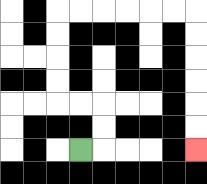{'start': '[3, 6]', 'end': '[8, 6]', 'path_directions': 'R,U,U,L,L,U,U,U,U,R,R,R,R,R,R,D,D,D,D,D,D', 'path_coordinates': '[[3, 6], [4, 6], [4, 5], [4, 4], [3, 4], [2, 4], [2, 3], [2, 2], [2, 1], [2, 0], [3, 0], [4, 0], [5, 0], [6, 0], [7, 0], [8, 0], [8, 1], [8, 2], [8, 3], [8, 4], [8, 5], [8, 6]]'}